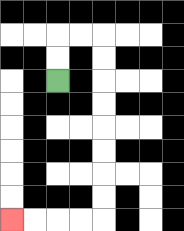{'start': '[2, 3]', 'end': '[0, 9]', 'path_directions': 'U,U,R,R,D,D,D,D,D,D,D,D,L,L,L,L', 'path_coordinates': '[[2, 3], [2, 2], [2, 1], [3, 1], [4, 1], [4, 2], [4, 3], [4, 4], [4, 5], [4, 6], [4, 7], [4, 8], [4, 9], [3, 9], [2, 9], [1, 9], [0, 9]]'}